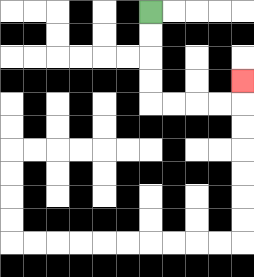{'start': '[6, 0]', 'end': '[10, 3]', 'path_directions': 'D,D,D,D,R,R,R,R,U', 'path_coordinates': '[[6, 0], [6, 1], [6, 2], [6, 3], [6, 4], [7, 4], [8, 4], [9, 4], [10, 4], [10, 3]]'}